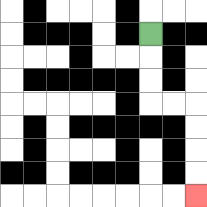{'start': '[6, 1]', 'end': '[8, 8]', 'path_directions': 'D,D,D,R,R,D,D,D,D', 'path_coordinates': '[[6, 1], [6, 2], [6, 3], [6, 4], [7, 4], [8, 4], [8, 5], [8, 6], [8, 7], [8, 8]]'}